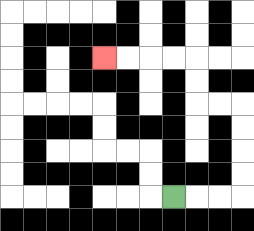{'start': '[7, 8]', 'end': '[4, 2]', 'path_directions': 'R,R,R,U,U,U,U,L,L,U,U,L,L,L,L', 'path_coordinates': '[[7, 8], [8, 8], [9, 8], [10, 8], [10, 7], [10, 6], [10, 5], [10, 4], [9, 4], [8, 4], [8, 3], [8, 2], [7, 2], [6, 2], [5, 2], [4, 2]]'}